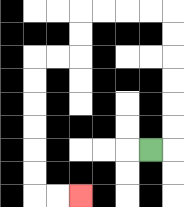{'start': '[6, 6]', 'end': '[3, 8]', 'path_directions': 'R,U,U,U,U,U,U,L,L,L,L,D,D,L,L,D,D,D,D,D,D,R,R', 'path_coordinates': '[[6, 6], [7, 6], [7, 5], [7, 4], [7, 3], [7, 2], [7, 1], [7, 0], [6, 0], [5, 0], [4, 0], [3, 0], [3, 1], [3, 2], [2, 2], [1, 2], [1, 3], [1, 4], [1, 5], [1, 6], [1, 7], [1, 8], [2, 8], [3, 8]]'}